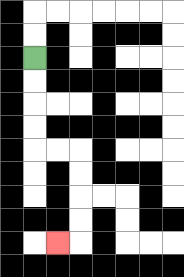{'start': '[1, 2]', 'end': '[2, 10]', 'path_directions': 'D,D,D,D,R,R,D,D,D,D,L', 'path_coordinates': '[[1, 2], [1, 3], [1, 4], [1, 5], [1, 6], [2, 6], [3, 6], [3, 7], [3, 8], [3, 9], [3, 10], [2, 10]]'}